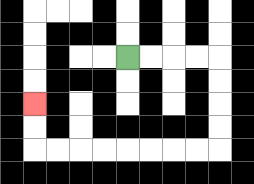{'start': '[5, 2]', 'end': '[1, 4]', 'path_directions': 'R,R,R,R,D,D,D,D,L,L,L,L,L,L,L,L,U,U', 'path_coordinates': '[[5, 2], [6, 2], [7, 2], [8, 2], [9, 2], [9, 3], [9, 4], [9, 5], [9, 6], [8, 6], [7, 6], [6, 6], [5, 6], [4, 6], [3, 6], [2, 6], [1, 6], [1, 5], [1, 4]]'}